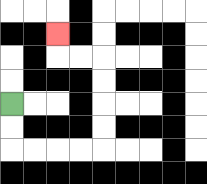{'start': '[0, 4]', 'end': '[2, 1]', 'path_directions': 'D,D,R,R,R,R,U,U,U,U,L,L,U', 'path_coordinates': '[[0, 4], [0, 5], [0, 6], [1, 6], [2, 6], [3, 6], [4, 6], [4, 5], [4, 4], [4, 3], [4, 2], [3, 2], [2, 2], [2, 1]]'}